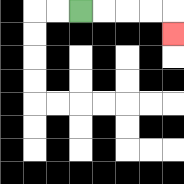{'start': '[3, 0]', 'end': '[7, 1]', 'path_directions': 'R,R,R,R,D', 'path_coordinates': '[[3, 0], [4, 0], [5, 0], [6, 0], [7, 0], [7, 1]]'}